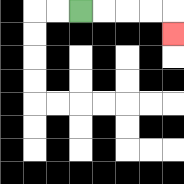{'start': '[3, 0]', 'end': '[7, 1]', 'path_directions': 'R,R,R,R,D', 'path_coordinates': '[[3, 0], [4, 0], [5, 0], [6, 0], [7, 0], [7, 1]]'}